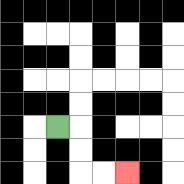{'start': '[2, 5]', 'end': '[5, 7]', 'path_directions': 'R,D,D,R,R', 'path_coordinates': '[[2, 5], [3, 5], [3, 6], [3, 7], [4, 7], [5, 7]]'}